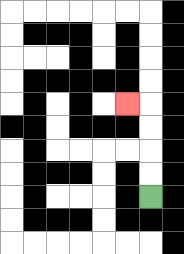{'start': '[6, 8]', 'end': '[5, 4]', 'path_directions': 'U,U,U,U,L', 'path_coordinates': '[[6, 8], [6, 7], [6, 6], [6, 5], [6, 4], [5, 4]]'}